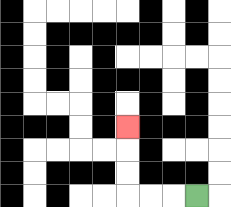{'start': '[8, 8]', 'end': '[5, 5]', 'path_directions': 'L,L,L,U,U,U', 'path_coordinates': '[[8, 8], [7, 8], [6, 8], [5, 8], [5, 7], [5, 6], [5, 5]]'}